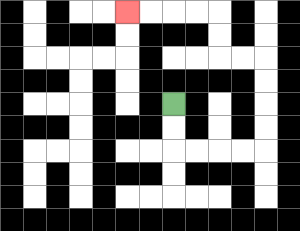{'start': '[7, 4]', 'end': '[5, 0]', 'path_directions': 'D,D,R,R,R,R,U,U,U,U,L,L,U,U,L,L,L,L', 'path_coordinates': '[[7, 4], [7, 5], [7, 6], [8, 6], [9, 6], [10, 6], [11, 6], [11, 5], [11, 4], [11, 3], [11, 2], [10, 2], [9, 2], [9, 1], [9, 0], [8, 0], [7, 0], [6, 0], [5, 0]]'}